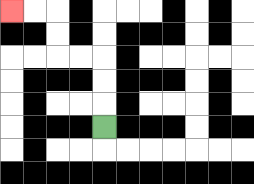{'start': '[4, 5]', 'end': '[0, 0]', 'path_directions': 'U,U,U,L,L,U,U,L,L', 'path_coordinates': '[[4, 5], [4, 4], [4, 3], [4, 2], [3, 2], [2, 2], [2, 1], [2, 0], [1, 0], [0, 0]]'}